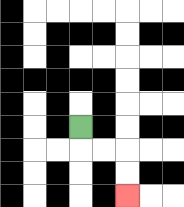{'start': '[3, 5]', 'end': '[5, 8]', 'path_directions': 'D,R,R,D,D', 'path_coordinates': '[[3, 5], [3, 6], [4, 6], [5, 6], [5, 7], [5, 8]]'}